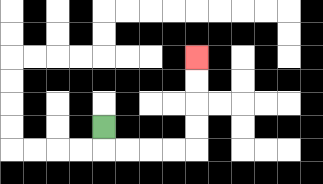{'start': '[4, 5]', 'end': '[8, 2]', 'path_directions': 'D,R,R,R,R,U,U,U,U', 'path_coordinates': '[[4, 5], [4, 6], [5, 6], [6, 6], [7, 6], [8, 6], [8, 5], [8, 4], [8, 3], [8, 2]]'}